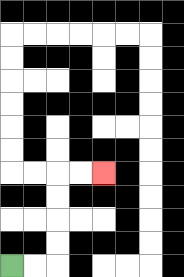{'start': '[0, 11]', 'end': '[4, 7]', 'path_directions': 'R,R,U,U,U,U,R,R', 'path_coordinates': '[[0, 11], [1, 11], [2, 11], [2, 10], [2, 9], [2, 8], [2, 7], [3, 7], [4, 7]]'}